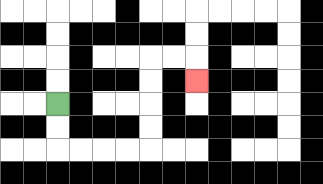{'start': '[2, 4]', 'end': '[8, 3]', 'path_directions': 'D,D,R,R,R,R,U,U,U,U,R,R,D', 'path_coordinates': '[[2, 4], [2, 5], [2, 6], [3, 6], [4, 6], [5, 6], [6, 6], [6, 5], [6, 4], [6, 3], [6, 2], [7, 2], [8, 2], [8, 3]]'}